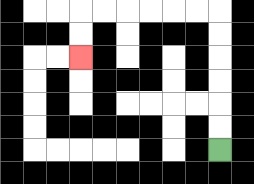{'start': '[9, 6]', 'end': '[3, 2]', 'path_directions': 'U,U,U,U,U,U,L,L,L,L,L,L,D,D', 'path_coordinates': '[[9, 6], [9, 5], [9, 4], [9, 3], [9, 2], [9, 1], [9, 0], [8, 0], [7, 0], [6, 0], [5, 0], [4, 0], [3, 0], [3, 1], [3, 2]]'}